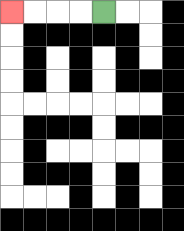{'start': '[4, 0]', 'end': '[0, 0]', 'path_directions': 'L,L,L,L', 'path_coordinates': '[[4, 0], [3, 0], [2, 0], [1, 0], [0, 0]]'}